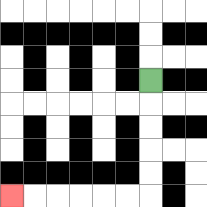{'start': '[6, 3]', 'end': '[0, 8]', 'path_directions': 'D,D,D,D,D,L,L,L,L,L,L', 'path_coordinates': '[[6, 3], [6, 4], [6, 5], [6, 6], [6, 7], [6, 8], [5, 8], [4, 8], [3, 8], [2, 8], [1, 8], [0, 8]]'}